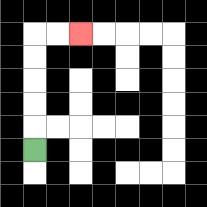{'start': '[1, 6]', 'end': '[3, 1]', 'path_directions': 'U,U,U,U,U,R,R', 'path_coordinates': '[[1, 6], [1, 5], [1, 4], [1, 3], [1, 2], [1, 1], [2, 1], [3, 1]]'}